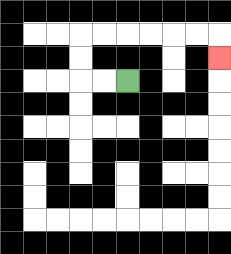{'start': '[5, 3]', 'end': '[9, 2]', 'path_directions': 'L,L,U,U,R,R,R,R,R,R,D', 'path_coordinates': '[[5, 3], [4, 3], [3, 3], [3, 2], [3, 1], [4, 1], [5, 1], [6, 1], [7, 1], [8, 1], [9, 1], [9, 2]]'}